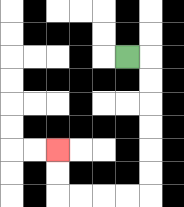{'start': '[5, 2]', 'end': '[2, 6]', 'path_directions': 'R,D,D,D,D,D,D,L,L,L,L,U,U', 'path_coordinates': '[[5, 2], [6, 2], [6, 3], [6, 4], [6, 5], [6, 6], [6, 7], [6, 8], [5, 8], [4, 8], [3, 8], [2, 8], [2, 7], [2, 6]]'}